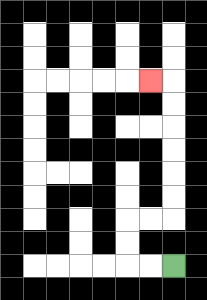{'start': '[7, 11]', 'end': '[6, 3]', 'path_directions': 'L,L,U,U,R,R,U,U,U,U,U,U,L', 'path_coordinates': '[[7, 11], [6, 11], [5, 11], [5, 10], [5, 9], [6, 9], [7, 9], [7, 8], [7, 7], [7, 6], [7, 5], [7, 4], [7, 3], [6, 3]]'}